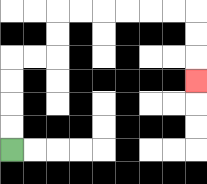{'start': '[0, 6]', 'end': '[8, 3]', 'path_directions': 'U,U,U,U,R,R,U,U,R,R,R,R,R,R,D,D,D', 'path_coordinates': '[[0, 6], [0, 5], [0, 4], [0, 3], [0, 2], [1, 2], [2, 2], [2, 1], [2, 0], [3, 0], [4, 0], [5, 0], [6, 0], [7, 0], [8, 0], [8, 1], [8, 2], [8, 3]]'}